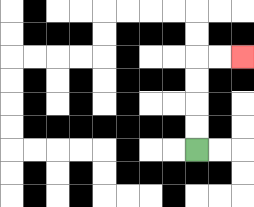{'start': '[8, 6]', 'end': '[10, 2]', 'path_directions': 'U,U,U,U,R,R', 'path_coordinates': '[[8, 6], [8, 5], [8, 4], [8, 3], [8, 2], [9, 2], [10, 2]]'}